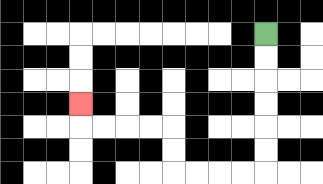{'start': '[11, 1]', 'end': '[3, 4]', 'path_directions': 'D,D,D,D,D,D,L,L,L,L,U,U,L,L,L,L,U', 'path_coordinates': '[[11, 1], [11, 2], [11, 3], [11, 4], [11, 5], [11, 6], [11, 7], [10, 7], [9, 7], [8, 7], [7, 7], [7, 6], [7, 5], [6, 5], [5, 5], [4, 5], [3, 5], [3, 4]]'}